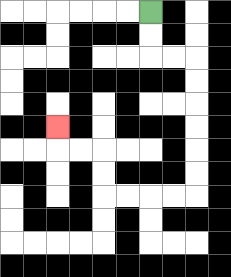{'start': '[6, 0]', 'end': '[2, 5]', 'path_directions': 'D,D,R,R,D,D,D,D,D,D,L,L,L,L,U,U,L,L,U', 'path_coordinates': '[[6, 0], [6, 1], [6, 2], [7, 2], [8, 2], [8, 3], [8, 4], [8, 5], [8, 6], [8, 7], [8, 8], [7, 8], [6, 8], [5, 8], [4, 8], [4, 7], [4, 6], [3, 6], [2, 6], [2, 5]]'}